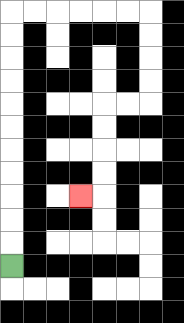{'start': '[0, 11]', 'end': '[3, 8]', 'path_directions': 'U,U,U,U,U,U,U,U,U,U,U,R,R,R,R,R,R,D,D,D,D,L,L,D,D,D,D,L', 'path_coordinates': '[[0, 11], [0, 10], [0, 9], [0, 8], [0, 7], [0, 6], [0, 5], [0, 4], [0, 3], [0, 2], [0, 1], [0, 0], [1, 0], [2, 0], [3, 0], [4, 0], [5, 0], [6, 0], [6, 1], [6, 2], [6, 3], [6, 4], [5, 4], [4, 4], [4, 5], [4, 6], [4, 7], [4, 8], [3, 8]]'}